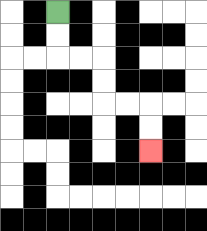{'start': '[2, 0]', 'end': '[6, 6]', 'path_directions': 'D,D,R,R,D,D,R,R,D,D', 'path_coordinates': '[[2, 0], [2, 1], [2, 2], [3, 2], [4, 2], [4, 3], [4, 4], [5, 4], [6, 4], [6, 5], [6, 6]]'}